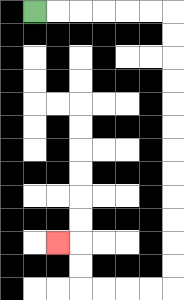{'start': '[1, 0]', 'end': '[2, 10]', 'path_directions': 'R,R,R,R,R,R,D,D,D,D,D,D,D,D,D,D,D,D,L,L,L,L,U,U,L', 'path_coordinates': '[[1, 0], [2, 0], [3, 0], [4, 0], [5, 0], [6, 0], [7, 0], [7, 1], [7, 2], [7, 3], [7, 4], [7, 5], [7, 6], [7, 7], [7, 8], [7, 9], [7, 10], [7, 11], [7, 12], [6, 12], [5, 12], [4, 12], [3, 12], [3, 11], [3, 10], [2, 10]]'}